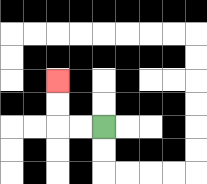{'start': '[4, 5]', 'end': '[2, 3]', 'path_directions': 'L,L,U,U', 'path_coordinates': '[[4, 5], [3, 5], [2, 5], [2, 4], [2, 3]]'}